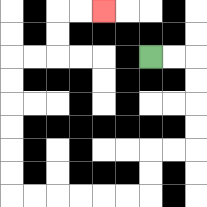{'start': '[6, 2]', 'end': '[4, 0]', 'path_directions': 'R,R,D,D,D,D,L,L,D,D,L,L,L,L,L,L,U,U,U,U,U,U,R,R,U,U,R,R', 'path_coordinates': '[[6, 2], [7, 2], [8, 2], [8, 3], [8, 4], [8, 5], [8, 6], [7, 6], [6, 6], [6, 7], [6, 8], [5, 8], [4, 8], [3, 8], [2, 8], [1, 8], [0, 8], [0, 7], [0, 6], [0, 5], [0, 4], [0, 3], [0, 2], [1, 2], [2, 2], [2, 1], [2, 0], [3, 0], [4, 0]]'}